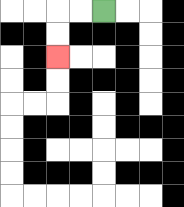{'start': '[4, 0]', 'end': '[2, 2]', 'path_directions': 'L,L,D,D', 'path_coordinates': '[[4, 0], [3, 0], [2, 0], [2, 1], [2, 2]]'}